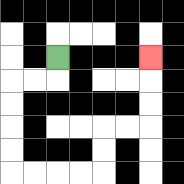{'start': '[2, 2]', 'end': '[6, 2]', 'path_directions': 'D,L,L,D,D,D,D,R,R,R,R,U,U,R,R,U,U,U', 'path_coordinates': '[[2, 2], [2, 3], [1, 3], [0, 3], [0, 4], [0, 5], [0, 6], [0, 7], [1, 7], [2, 7], [3, 7], [4, 7], [4, 6], [4, 5], [5, 5], [6, 5], [6, 4], [6, 3], [6, 2]]'}